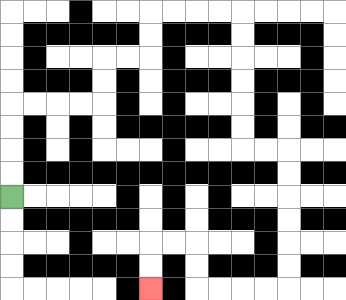{'start': '[0, 8]', 'end': '[6, 12]', 'path_directions': 'U,U,U,U,R,R,R,R,U,U,R,R,U,U,R,R,R,R,D,D,D,D,D,D,R,R,D,D,D,D,D,D,L,L,L,L,U,U,L,L,D,D', 'path_coordinates': '[[0, 8], [0, 7], [0, 6], [0, 5], [0, 4], [1, 4], [2, 4], [3, 4], [4, 4], [4, 3], [4, 2], [5, 2], [6, 2], [6, 1], [6, 0], [7, 0], [8, 0], [9, 0], [10, 0], [10, 1], [10, 2], [10, 3], [10, 4], [10, 5], [10, 6], [11, 6], [12, 6], [12, 7], [12, 8], [12, 9], [12, 10], [12, 11], [12, 12], [11, 12], [10, 12], [9, 12], [8, 12], [8, 11], [8, 10], [7, 10], [6, 10], [6, 11], [6, 12]]'}